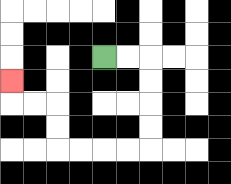{'start': '[4, 2]', 'end': '[0, 3]', 'path_directions': 'R,R,D,D,D,D,L,L,L,L,U,U,L,L,U', 'path_coordinates': '[[4, 2], [5, 2], [6, 2], [6, 3], [6, 4], [6, 5], [6, 6], [5, 6], [4, 6], [3, 6], [2, 6], [2, 5], [2, 4], [1, 4], [0, 4], [0, 3]]'}